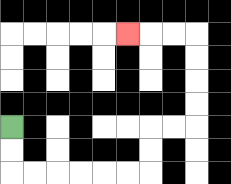{'start': '[0, 5]', 'end': '[5, 1]', 'path_directions': 'D,D,R,R,R,R,R,R,U,U,R,R,U,U,U,U,L,L,L', 'path_coordinates': '[[0, 5], [0, 6], [0, 7], [1, 7], [2, 7], [3, 7], [4, 7], [5, 7], [6, 7], [6, 6], [6, 5], [7, 5], [8, 5], [8, 4], [8, 3], [8, 2], [8, 1], [7, 1], [6, 1], [5, 1]]'}